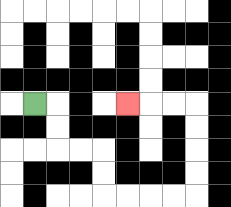{'start': '[1, 4]', 'end': '[5, 4]', 'path_directions': 'R,D,D,R,R,D,D,R,R,R,R,U,U,U,U,L,L,L', 'path_coordinates': '[[1, 4], [2, 4], [2, 5], [2, 6], [3, 6], [4, 6], [4, 7], [4, 8], [5, 8], [6, 8], [7, 8], [8, 8], [8, 7], [8, 6], [8, 5], [8, 4], [7, 4], [6, 4], [5, 4]]'}